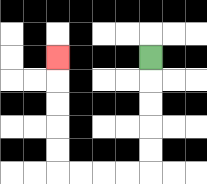{'start': '[6, 2]', 'end': '[2, 2]', 'path_directions': 'D,D,D,D,D,L,L,L,L,U,U,U,U,U', 'path_coordinates': '[[6, 2], [6, 3], [6, 4], [6, 5], [6, 6], [6, 7], [5, 7], [4, 7], [3, 7], [2, 7], [2, 6], [2, 5], [2, 4], [2, 3], [2, 2]]'}